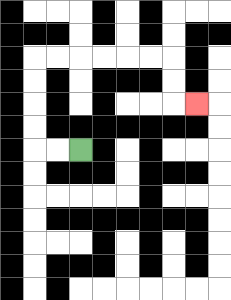{'start': '[3, 6]', 'end': '[8, 4]', 'path_directions': 'L,L,U,U,U,U,R,R,R,R,R,R,D,D,R', 'path_coordinates': '[[3, 6], [2, 6], [1, 6], [1, 5], [1, 4], [1, 3], [1, 2], [2, 2], [3, 2], [4, 2], [5, 2], [6, 2], [7, 2], [7, 3], [7, 4], [8, 4]]'}